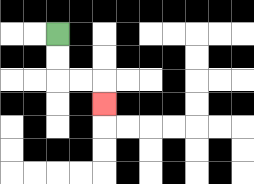{'start': '[2, 1]', 'end': '[4, 4]', 'path_directions': 'D,D,R,R,D', 'path_coordinates': '[[2, 1], [2, 2], [2, 3], [3, 3], [4, 3], [4, 4]]'}